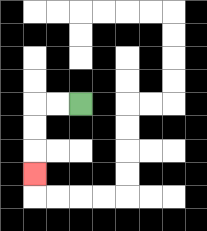{'start': '[3, 4]', 'end': '[1, 7]', 'path_directions': 'L,L,D,D,D', 'path_coordinates': '[[3, 4], [2, 4], [1, 4], [1, 5], [1, 6], [1, 7]]'}